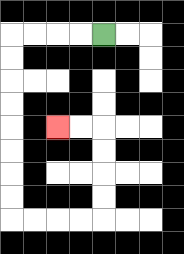{'start': '[4, 1]', 'end': '[2, 5]', 'path_directions': 'L,L,L,L,D,D,D,D,D,D,D,D,R,R,R,R,U,U,U,U,L,L', 'path_coordinates': '[[4, 1], [3, 1], [2, 1], [1, 1], [0, 1], [0, 2], [0, 3], [0, 4], [0, 5], [0, 6], [0, 7], [0, 8], [0, 9], [1, 9], [2, 9], [3, 9], [4, 9], [4, 8], [4, 7], [4, 6], [4, 5], [3, 5], [2, 5]]'}